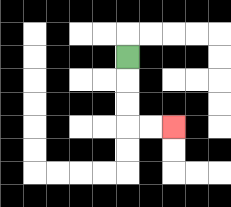{'start': '[5, 2]', 'end': '[7, 5]', 'path_directions': 'D,D,D,R,R', 'path_coordinates': '[[5, 2], [5, 3], [5, 4], [5, 5], [6, 5], [7, 5]]'}